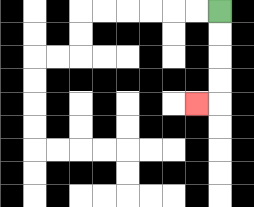{'start': '[9, 0]', 'end': '[8, 4]', 'path_directions': 'D,D,D,D,L', 'path_coordinates': '[[9, 0], [9, 1], [9, 2], [9, 3], [9, 4], [8, 4]]'}